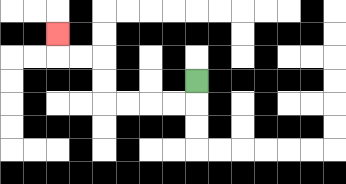{'start': '[8, 3]', 'end': '[2, 1]', 'path_directions': 'D,L,L,L,L,U,U,L,L,U', 'path_coordinates': '[[8, 3], [8, 4], [7, 4], [6, 4], [5, 4], [4, 4], [4, 3], [4, 2], [3, 2], [2, 2], [2, 1]]'}